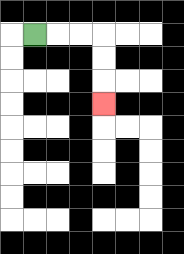{'start': '[1, 1]', 'end': '[4, 4]', 'path_directions': 'R,R,R,D,D,D', 'path_coordinates': '[[1, 1], [2, 1], [3, 1], [4, 1], [4, 2], [4, 3], [4, 4]]'}